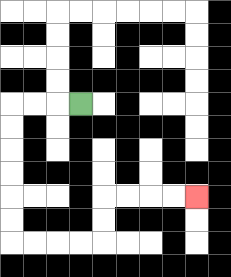{'start': '[3, 4]', 'end': '[8, 8]', 'path_directions': 'L,L,L,D,D,D,D,D,D,R,R,R,R,U,U,R,R,R,R', 'path_coordinates': '[[3, 4], [2, 4], [1, 4], [0, 4], [0, 5], [0, 6], [0, 7], [0, 8], [0, 9], [0, 10], [1, 10], [2, 10], [3, 10], [4, 10], [4, 9], [4, 8], [5, 8], [6, 8], [7, 8], [8, 8]]'}